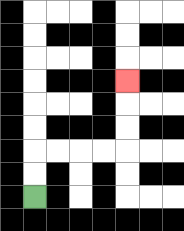{'start': '[1, 8]', 'end': '[5, 3]', 'path_directions': 'U,U,R,R,R,R,U,U,U', 'path_coordinates': '[[1, 8], [1, 7], [1, 6], [2, 6], [3, 6], [4, 6], [5, 6], [5, 5], [5, 4], [5, 3]]'}